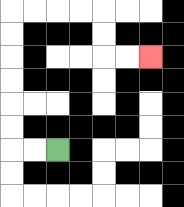{'start': '[2, 6]', 'end': '[6, 2]', 'path_directions': 'L,L,U,U,U,U,U,U,R,R,R,R,D,D,R,R', 'path_coordinates': '[[2, 6], [1, 6], [0, 6], [0, 5], [0, 4], [0, 3], [0, 2], [0, 1], [0, 0], [1, 0], [2, 0], [3, 0], [4, 0], [4, 1], [4, 2], [5, 2], [6, 2]]'}